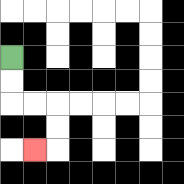{'start': '[0, 2]', 'end': '[1, 6]', 'path_directions': 'D,D,R,R,D,D,L', 'path_coordinates': '[[0, 2], [0, 3], [0, 4], [1, 4], [2, 4], [2, 5], [2, 6], [1, 6]]'}